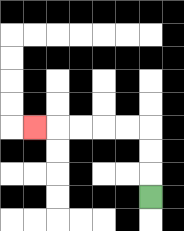{'start': '[6, 8]', 'end': '[1, 5]', 'path_directions': 'U,U,U,L,L,L,L,L', 'path_coordinates': '[[6, 8], [6, 7], [6, 6], [6, 5], [5, 5], [4, 5], [3, 5], [2, 5], [1, 5]]'}